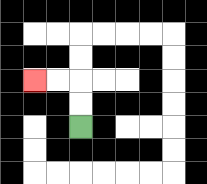{'start': '[3, 5]', 'end': '[1, 3]', 'path_directions': 'U,U,L,L', 'path_coordinates': '[[3, 5], [3, 4], [3, 3], [2, 3], [1, 3]]'}